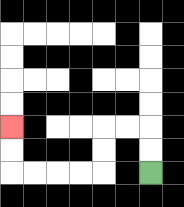{'start': '[6, 7]', 'end': '[0, 5]', 'path_directions': 'U,U,L,L,D,D,L,L,L,L,U,U', 'path_coordinates': '[[6, 7], [6, 6], [6, 5], [5, 5], [4, 5], [4, 6], [4, 7], [3, 7], [2, 7], [1, 7], [0, 7], [0, 6], [0, 5]]'}